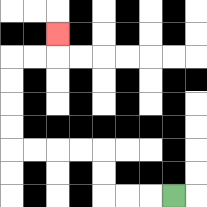{'start': '[7, 8]', 'end': '[2, 1]', 'path_directions': 'L,L,L,U,U,L,L,L,L,U,U,U,U,R,R,U', 'path_coordinates': '[[7, 8], [6, 8], [5, 8], [4, 8], [4, 7], [4, 6], [3, 6], [2, 6], [1, 6], [0, 6], [0, 5], [0, 4], [0, 3], [0, 2], [1, 2], [2, 2], [2, 1]]'}